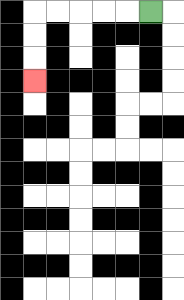{'start': '[6, 0]', 'end': '[1, 3]', 'path_directions': 'L,L,L,L,L,D,D,D', 'path_coordinates': '[[6, 0], [5, 0], [4, 0], [3, 0], [2, 0], [1, 0], [1, 1], [1, 2], [1, 3]]'}